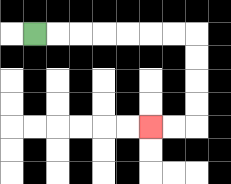{'start': '[1, 1]', 'end': '[6, 5]', 'path_directions': 'R,R,R,R,R,R,R,D,D,D,D,L,L', 'path_coordinates': '[[1, 1], [2, 1], [3, 1], [4, 1], [5, 1], [6, 1], [7, 1], [8, 1], [8, 2], [8, 3], [8, 4], [8, 5], [7, 5], [6, 5]]'}